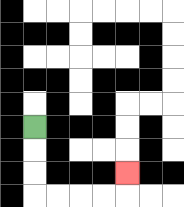{'start': '[1, 5]', 'end': '[5, 7]', 'path_directions': 'D,D,D,R,R,R,R,U', 'path_coordinates': '[[1, 5], [1, 6], [1, 7], [1, 8], [2, 8], [3, 8], [4, 8], [5, 8], [5, 7]]'}